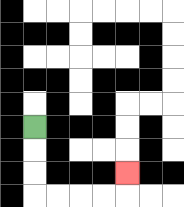{'start': '[1, 5]', 'end': '[5, 7]', 'path_directions': 'D,D,D,R,R,R,R,U', 'path_coordinates': '[[1, 5], [1, 6], [1, 7], [1, 8], [2, 8], [3, 8], [4, 8], [5, 8], [5, 7]]'}